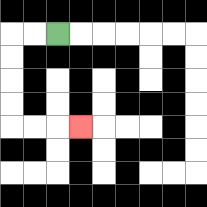{'start': '[2, 1]', 'end': '[3, 5]', 'path_directions': 'L,L,D,D,D,D,R,R,R', 'path_coordinates': '[[2, 1], [1, 1], [0, 1], [0, 2], [0, 3], [0, 4], [0, 5], [1, 5], [2, 5], [3, 5]]'}